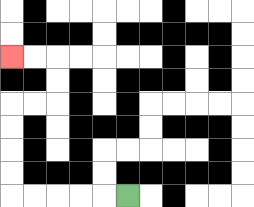{'start': '[5, 8]', 'end': '[0, 2]', 'path_directions': 'L,L,L,L,L,U,U,U,U,R,R,U,U,L,L', 'path_coordinates': '[[5, 8], [4, 8], [3, 8], [2, 8], [1, 8], [0, 8], [0, 7], [0, 6], [0, 5], [0, 4], [1, 4], [2, 4], [2, 3], [2, 2], [1, 2], [0, 2]]'}